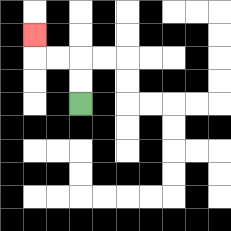{'start': '[3, 4]', 'end': '[1, 1]', 'path_directions': 'U,U,L,L,U', 'path_coordinates': '[[3, 4], [3, 3], [3, 2], [2, 2], [1, 2], [1, 1]]'}